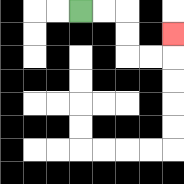{'start': '[3, 0]', 'end': '[7, 1]', 'path_directions': 'R,R,D,D,R,R,U', 'path_coordinates': '[[3, 0], [4, 0], [5, 0], [5, 1], [5, 2], [6, 2], [7, 2], [7, 1]]'}